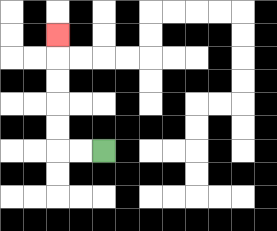{'start': '[4, 6]', 'end': '[2, 1]', 'path_directions': 'L,L,U,U,U,U,U', 'path_coordinates': '[[4, 6], [3, 6], [2, 6], [2, 5], [2, 4], [2, 3], [2, 2], [2, 1]]'}